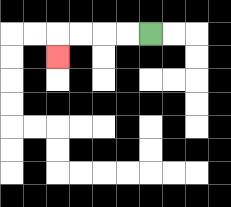{'start': '[6, 1]', 'end': '[2, 2]', 'path_directions': 'L,L,L,L,D', 'path_coordinates': '[[6, 1], [5, 1], [4, 1], [3, 1], [2, 1], [2, 2]]'}